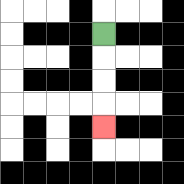{'start': '[4, 1]', 'end': '[4, 5]', 'path_directions': 'D,D,D,D', 'path_coordinates': '[[4, 1], [4, 2], [4, 3], [4, 4], [4, 5]]'}